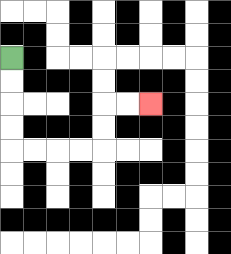{'start': '[0, 2]', 'end': '[6, 4]', 'path_directions': 'D,D,D,D,R,R,R,R,U,U,R,R', 'path_coordinates': '[[0, 2], [0, 3], [0, 4], [0, 5], [0, 6], [1, 6], [2, 6], [3, 6], [4, 6], [4, 5], [4, 4], [5, 4], [6, 4]]'}